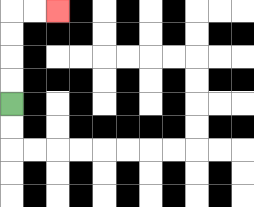{'start': '[0, 4]', 'end': '[2, 0]', 'path_directions': 'U,U,U,U,R,R', 'path_coordinates': '[[0, 4], [0, 3], [0, 2], [0, 1], [0, 0], [1, 0], [2, 0]]'}